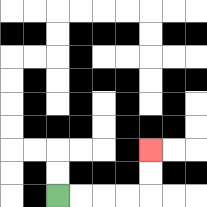{'start': '[2, 8]', 'end': '[6, 6]', 'path_directions': 'R,R,R,R,U,U', 'path_coordinates': '[[2, 8], [3, 8], [4, 8], [5, 8], [6, 8], [6, 7], [6, 6]]'}